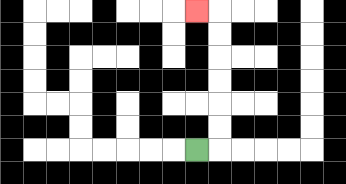{'start': '[8, 6]', 'end': '[8, 0]', 'path_directions': 'R,U,U,U,U,U,U,L', 'path_coordinates': '[[8, 6], [9, 6], [9, 5], [9, 4], [9, 3], [9, 2], [9, 1], [9, 0], [8, 0]]'}